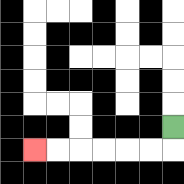{'start': '[7, 5]', 'end': '[1, 6]', 'path_directions': 'D,L,L,L,L,L,L', 'path_coordinates': '[[7, 5], [7, 6], [6, 6], [5, 6], [4, 6], [3, 6], [2, 6], [1, 6]]'}